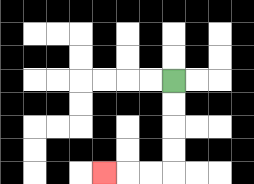{'start': '[7, 3]', 'end': '[4, 7]', 'path_directions': 'D,D,D,D,L,L,L', 'path_coordinates': '[[7, 3], [7, 4], [7, 5], [7, 6], [7, 7], [6, 7], [5, 7], [4, 7]]'}